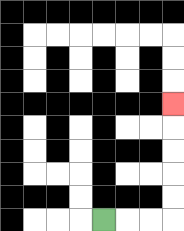{'start': '[4, 9]', 'end': '[7, 4]', 'path_directions': 'R,R,R,U,U,U,U,U', 'path_coordinates': '[[4, 9], [5, 9], [6, 9], [7, 9], [7, 8], [7, 7], [7, 6], [7, 5], [7, 4]]'}